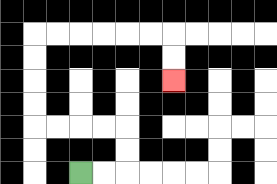{'start': '[3, 7]', 'end': '[7, 3]', 'path_directions': 'R,R,U,U,L,L,L,L,U,U,U,U,R,R,R,R,R,R,D,D', 'path_coordinates': '[[3, 7], [4, 7], [5, 7], [5, 6], [5, 5], [4, 5], [3, 5], [2, 5], [1, 5], [1, 4], [1, 3], [1, 2], [1, 1], [2, 1], [3, 1], [4, 1], [5, 1], [6, 1], [7, 1], [7, 2], [7, 3]]'}